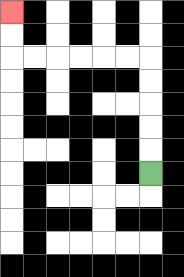{'start': '[6, 7]', 'end': '[0, 0]', 'path_directions': 'U,U,U,U,U,L,L,L,L,L,L,U,U', 'path_coordinates': '[[6, 7], [6, 6], [6, 5], [6, 4], [6, 3], [6, 2], [5, 2], [4, 2], [3, 2], [2, 2], [1, 2], [0, 2], [0, 1], [0, 0]]'}